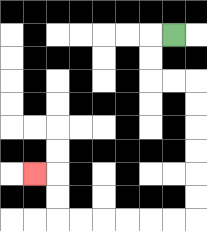{'start': '[7, 1]', 'end': '[1, 7]', 'path_directions': 'L,D,D,R,R,D,D,D,D,D,D,L,L,L,L,L,L,U,U,L', 'path_coordinates': '[[7, 1], [6, 1], [6, 2], [6, 3], [7, 3], [8, 3], [8, 4], [8, 5], [8, 6], [8, 7], [8, 8], [8, 9], [7, 9], [6, 9], [5, 9], [4, 9], [3, 9], [2, 9], [2, 8], [2, 7], [1, 7]]'}